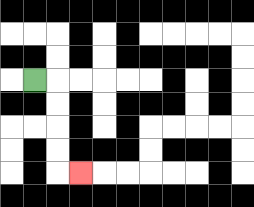{'start': '[1, 3]', 'end': '[3, 7]', 'path_directions': 'R,D,D,D,D,R', 'path_coordinates': '[[1, 3], [2, 3], [2, 4], [2, 5], [2, 6], [2, 7], [3, 7]]'}